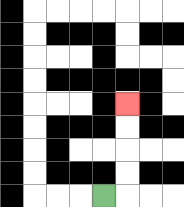{'start': '[4, 8]', 'end': '[5, 4]', 'path_directions': 'R,U,U,U,U', 'path_coordinates': '[[4, 8], [5, 8], [5, 7], [5, 6], [5, 5], [5, 4]]'}